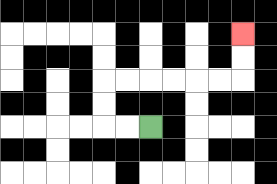{'start': '[6, 5]', 'end': '[10, 1]', 'path_directions': 'L,L,U,U,R,R,R,R,R,R,U,U', 'path_coordinates': '[[6, 5], [5, 5], [4, 5], [4, 4], [4, 3], [5, 3], [6, 3], [7, 3], [8, 3], [9, 3], [10, 3], [10, 2], [10, 1]]'}